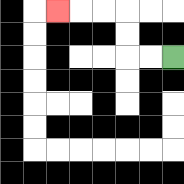{'start': '[7, 2]', 'end': '[2, 0]', 'path_directions': 'L,L,U,U,L,L,L', 'path_coordinates': '[[7, 2], [6, 2], [5, 2], [5, 1], [5, 0], [4, 0], [3, 0], [2, 0]]'}